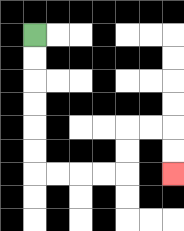{'start': '[1, 1]', 'end': '[7, 7]', 'path_directions': 'D,D,D,D,D,D,R,R,R,R,U,U,R,R,D,D', 'path_coordinates': '[[1, 1], [1, 2], [1, 3], [1, 4], [1, 5], [1, 6], [1, 7], [2, 7], [3, 7], [4, 7], [5, 7], [5, 6], [5, 5], [6, 5], [7, 5], [7, 6], [7, 7]]'}